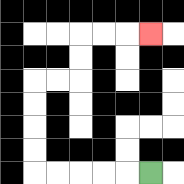{'start': '[6, 7]', 'end': '[6, 1]', 'path_directions': 'L,L,L,L,L,U,U,U,U,R,R,U,U,R,R,R', 'path_coordinates': '[[6, 7], [5, 7], [4, 7], [3, 7], [2, 7], [1, 7], [1, 6], [1, 5], [1, 4], [1, 3], [2, 3], [3, 3], [3, 2], [3, 1], [4, 1], [5, 1], [6, 1]]'}